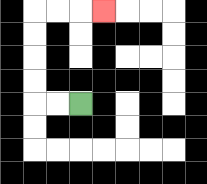{'start': '[3, 4]', 'end': '[4, 0]', 'path_directions': 'L,L,U,U,U,U,R,R,R', 'path_coordinates': '[[3, 4], [2, 4], [1, 4], [1, 3], [1, 2], [1, 1], [1, 0], [2, 0], [3, 0], [4, 0]]'}